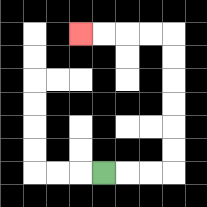{'start': '[4, 7]', 'end': '[3, 1]', 'path_directions': 'R,R,R,U,U,U,U,U,U,L,L,L,L', 'path_coordinates': '[[4, 7], [5, 7], [6, 7], [7, 7], [7, 6], [7, 5], [7, 4], [7, 3], [7, 2], [7, 1], [6, 1], [5, 1], [4, 1], [3, 1]]'}